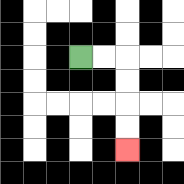{'start': '[3, 2]', 'end': '[5, 6]', 'path_directions': 'R,R,D,D,D,D', 'path_coordinates': '[[3, 2], [4, 2], [5, 2], [5, 3], [5, 4], [5, 5], [5, 6]]'}